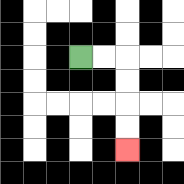{'start': '[3, 2]', 'end': '[5, 6]', 'path_directions': 'R,R,D,D,D,D', 'path_coordinates': '[[3, 2], [4, 2], [5, 2], [5, 3], [5, 4], [5, 5], [5, 6]]'}